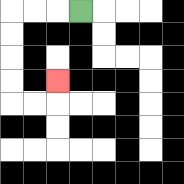{'start': '[3, 0]', 'end': '[2, 3]', 'path_directions': 'L,L,L,D,D,D,D,R,R,U', 'path_coordinates': '[[3, 0], [2, 0], [1, 0], [0, 0], [0, 1], [0, 2], [0, 3], [0, 4], [1, 4], [2, 4], [2, 3]]'}